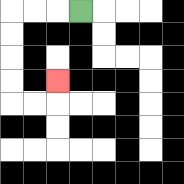{'start': '[3, 0]', 'end': '[2, 3]', 'path_directions': 'L,L,L,D,D,D,D,R,R,U', 'path_coordinates': '[[3, 0], [2, 0], [1, 0], [0, 0], [0, 1], [0, 2], [0, 3], [0, 4], [1, 4], [2, 4], [2, 3]]'}